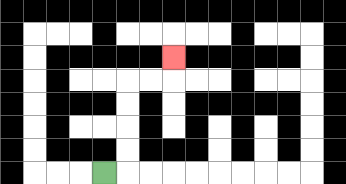{'start': '[4, 7]', 'end': '[7, 2]', 'path_directions': 'R,U,U,U,U,R,R,U', 'path_coordinates': '[[4, 7], [5, 7], [5, 6], [5, 5], [5, 4], [5, 3], [6, 3], [7, 3], [7, 2]]'}